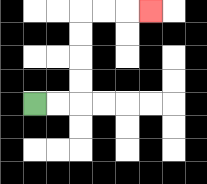{'start': '[1, 4]', 'end': '[6, 0]', 'path_directions': 'R,R,U,U,U,U,R,R,R', 'path_coordinates': '[[1, 4], [2, 4], [3, 4], [3, 3], [3, 2], [3, 1], [3, 0], [4, 0], [5, 0], [6, 0]]'}